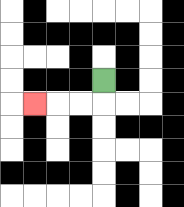{'start': '[4, 3]', 'end': '[1, 4]', 'path_directions': 'D,L,L,L', 'path_coordinates': '[[4, 3], [4, 4], [3, 4], [2, 4], [1, 4]]'}